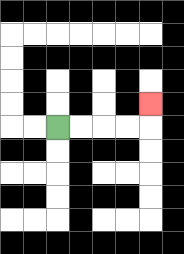{'start': '[2, 5]', 'end': '[6, 4]', 'path_directions': 'R,R,R,R,U', 'path_coordinates': '[[2, 5], [3, 5], [4, 5], [5, 5], [6, 5], [6, 4]]'}